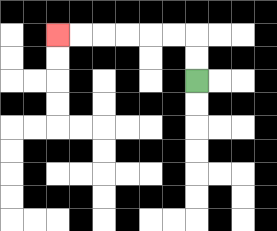{'start': '[8, 3]', 'end': '[2, 1]', 'path_directions': 'U,U,L,L,L,L,L,L', 'path_coordinates': '[[8, 3], [8, 2], [8, 1], [7, 1], [6, 1], [5, 1], [4, 1], [3, 1], [2, 1]]'}